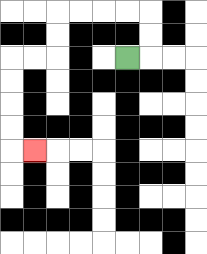{'start': '[5, 2]', 'end': '[1, 6]', 'path_directions': 'R,U,U,L,L,L,L,D,D,L,L,D,D,D,D,R', 'path_coordinates': '[[5, 2], [6, 2], [6, 1], [6, 0], [5, 0], [4, 0], [3, 0], [2, 0], [2, 1], [2, 2], [1, 2], [0, 2], [0, 3], [0, 4], [0, 5], [0, 6], [1, 6]]'}